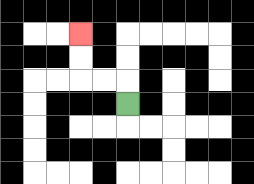{'start': '[5, 4]', 'end': '[3, 1]', 'path_directions': 'U,L,L,U,U', 'path_coordinates': '[[5, 4], [5, 3], [4, 3], [3, 3], [3, 2], [3, 1]]'}